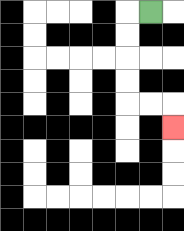{'start': '[6, 0]', 'end': '[7, 5]', 'path_directions': 'L,D,D,D,D,R,R,D', 'path_coordinates': '[[6, 0], [5, 0], [5, 1], [5, 2], [5, 3], [5, 4], [6, 4], [7, 4], [7, 5]]'}